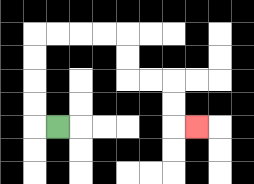{'start': '[2, 5]', 'end': '[8, 5]', 'path_directions': 'L,U,U,U,U,R,R,R,R,D,D,R,R,D,D,R', 'path_coordinates': '[[2, 5], [1, 5], [1, 4], [1, 3], [1, 2], [1, 1], [2, 1], [3, 1], [4, 1], [5, 1], [5, 2], [5, 3], [6, 3], [7, 3], [7, 4], [7, 5], [8, 5]]'}